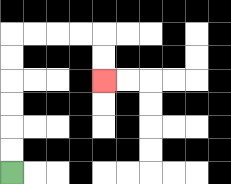{'start': '[0, 7]', 'end': '[4, 3]', 'path_directions': 'U,U,U,U,U,U,R,R,R,R,D,D', 'path_coordinates': '[[0, 7], [0, 6], [0, 5], [0, 4], [0, 3], [0, 2], [0, 1], [1, 1], [2, 1], [3, 1], [4, 1], [4, 2], [4, 3]]'}